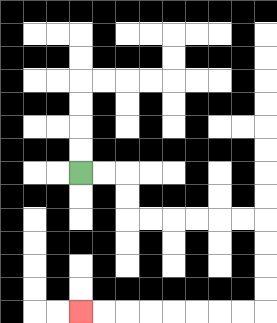{'start': '[3, 7]', 'end': '[3, 13]', 'path_directions': 'R,R,D,D,R,R,R,R,R,R,D,D,D,D,L,L,L,L,L,L,L,L', 'path_coordinates': '[[3, 7], [4, 7], [5, 7], [5, 8], [5, 9], [6, 9], [7, 9], [8, 9], [9, 9], [10, 9], [11, 9], [11, 10], [11, 11], [11, 12], [11, 13], [10, 13], [9, 13], [8, 13], [7, 13], [6, 13], [5, 13], [4, 13], [3, 13]]'}